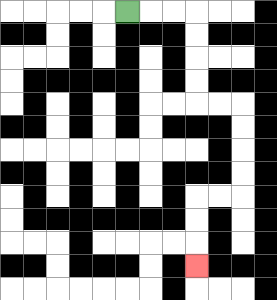{'start': '[5, 0]', 'end': '[8, 11]', 'path_directions': 'R,R,R,D,D,D,D,R,R,D,D,D,D,L,L,D,D,D', 'path_coordinates': '[[5, 0], [6, 0], [7, 0], [8, 0], [8, 1], [8, 2], [8, 3], [8, 4], [9, 4], [10, 4], [10, 5], [10, 6], [10, 7], [10, 8], [9, 8], [8, 8], [8, 9], [8, 10], [8, 11]]'}